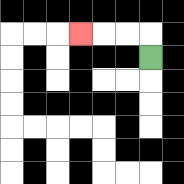{'start': '[6, 2]', 'end': '[3, 1]', 'path_directions': 'U,L,L,L', 'path_coordinates': '[[6, 2], [6, 1], [5, 1], [4, 1], [3, 1]]'}